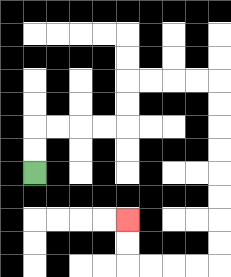{'start': '[1, 7]', 'end': '[5, 9]', 'path_directions': 'U,U,R,R,R,R,U,U,R,R,R,R,D,D,D,D,D,D,D,D,L,L,L,L,U,U', 'path_coordinates': '[[1, 7], [1, 6], [1, 5], [2, 5], [3, 5], [4, 5], [5, 5], [5, 4], [5, 3], [6, 3], [7, 3], [8, 3], [9, 3], [9, 4], [9, 5], [9, 6], [9, 7], [9, 8], [9, 9], [9, 10], [9, 11], [8, 11], [7, 11], [6, 11], [5, 11], [5, 10], [5, 9]]'}